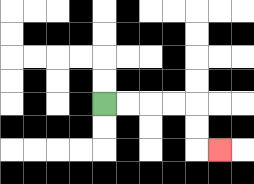{'start': '[4, 4]', 'end': '[9, 6]', 'path_directions': 'R,R,R,R,D,D,R', 'path_coordinates': '[[4, 4], [5, 4], [6, 4], [7, 4], [8, 4], [8, 5], [8, 6], [9, 6]]'}